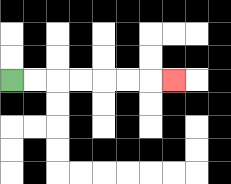{'start': '[0, 3]', 'end': '[7, 3]', 'path_directions': 'R,R,R,R,R,R,R', 'path_coordinates': '[[0, 3], [1, 3], [2, 3], [3, 3], [4, 3], [5, 3], [6, 3], [7, 3]]'}